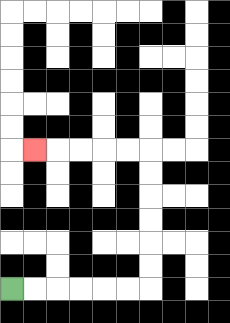{'start': '[0, 12]', 'end': '[1, 6]', 'path_directions': 'R,R,R,R,R,R,U,U,U,U,U,U,L,L,L,L,L', 'path_coordinates': '[[0, 12], [1, 12], [2, 12], [3, 12], [4, 12], [5, 12], [6, 12], [6, 11], [6, 10], [6, 9], [6, 8], [6, 7], [6, 6], [5, 6], [4, 6], [3, 6], [2, 6], [1, 6]]'}